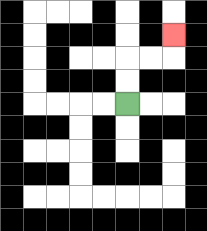{'start': '[5, 4]', 'end': '[7, 1]', 'path_directions': 'U,U,R,R,U', 'path_coordinates': '[[5, 4], [5, 3], [5, 2], [6, 2], [7, 2], [7, 1]]'}